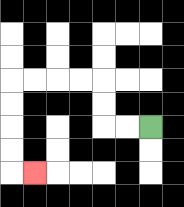{'start': '[6, 5]', 'end': '[1, 7]', 'path_directions': 'L,L,U,U,L,L,L,L,D,D,D,D,R', 'path_coordinates': '[[6, 5], [5, 5], [4, 5], [4, 4], [4, 3], [3, 3], [2, 3], [1, 3], [0, 3], [0, 4], [0, 5], [0, 6], [0, 7], [1, 7]]'}